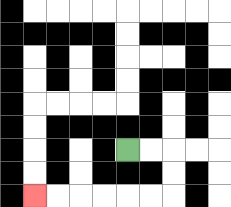{'start': '[5, 6]', 'end': '[1, 8]', 'path_directions': 'R,R,D,D,L,L,L,L,L,L', 'path_coordinates': '[[5, 6], [6, 6], [7, 6], [7, 7], [7, 8], [6, 8], [5, 8], [4, 8], [3, 8], [2, 8], [1, 8]]'}